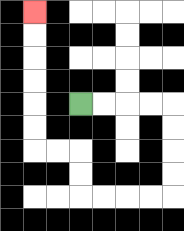{'start': '[3, 4]', 'end': '[1, 0]', 'path_directions': 'R,R,R,R,D,D,D,D,L,L,L,L,U,U,L,L,U,U,U,U,U,U', 'path_coordinates': '[[3, 4], [4, 4], [5, 4], [6, 4], [7, 4], [7, 5], [7, 6], [7, 7], [7, 8], [6, 8], [5, 8], [4, 8], [3, 8], [3, 7], [3, 6], [2, 6], [1, 6], [1, 5], [1, 4], [1, 3], [1, 2], [1, 1], [1, 0]]'}